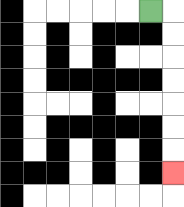{'start': '[6, 0]', 'end': '[7, 7]', 'path_directions': 'R,D,D,D,D,D,D,D', 'path_coordinates': '[[6, 0], [7, 0], [7, 1], [7, 2], [7, 3], [7, 4], [7, 5], [7, 6], [7, 7]]'}